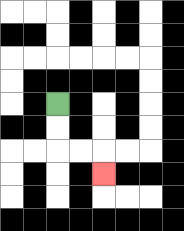{'start': '[2, 4]', 'end': '[4, 7]', 'path_directions': 'D,D,R,R,D', 'path_coordinates': '[[2, 4], [2, 5], [2, 6], [3, 6], [4, 6], [4, 7]]'}